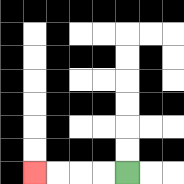{'start': '[5, 7]', 'end': '[1, 7]', 'path_directions': 'L,L,L,L', 'path_coordinates': '[[5, 7], [4, 7], [3, 7], [2, 7], [1, 7]]'}